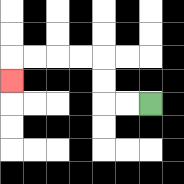{'start': '[6, 4]', 'end': '[0, 3]', 'path_directions': 'L,L,U,U,L,L,L,L,D', 'path_coordinates': '[[6, 4], [5, 4], [4, 4], [4, 3], [4, 2], [3, 2], [2, 2], [1, 2], [0, 2], [0, 3]]'}